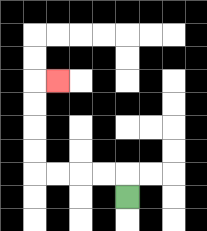{'start': '[5, 8]', 'end': '[2, 3]', 'path_directions': 'U,L,L,L,L,U,U,U,U,R', 'path_coordinates': '[[5, 8], [5, 7], [4, 7], [3, 7], [2, 7], [1, 7], [1, 6], [1, 5], [1, 4], [1, 3], [2, 3]]'}